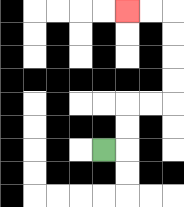{'start': '[4, 6]', 'end': '[5, 0]', 'path_directions': 'R,U,U,R,R,U,U,U,U,L,L', 'path_coordinates': '[[4, 6], [5, 6], [5, 5], [5, 4], [6, 4], [7, 4], [7, 3], [7, 2], [7, 1], [7, 0], [6, 0], [5, 0]]'}